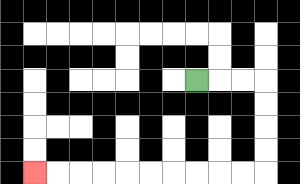{'start': '[8, 3]', 'end': '[1, 7]', 'path_directions': 'R,R,R,D,D,D,D,L,L,L,L,L,L,L,L,L,L', 'path_coordinates': '[[8, 3], [9, 3], [10, 3], [11, 3], [11, 4], [11, 5], [11, 6], [11, 7], [10, 7], [9, 7], [8, 7], [7, 7], [6, 7], [5, 7], [4, 7], [3, 7], [2, 7], [1, 7]]'}